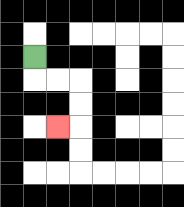{'start': '[1, 2]', 'end': '[2, 5]', 'path_directions': 'D,R,R,D,D,L', 'path_coordinates': '[[1, 2], [1, 3], [2, 3], [3, 3], [3, 4], [3, 5], [2, 5]]'}